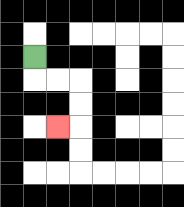{'start': '[1, 2]', 'end': '[2, 5]', 'path_directions': 'D,R,R,D,D,L', 'path_coordinates': '[[1, 2], [1, 3], [2, 3], [3, 3], [3, 4], [3, 5], [2, 5]]'}